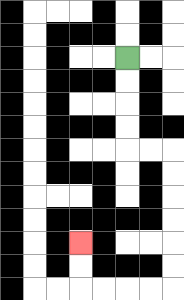{'start': '[5, 2]', 'end': '[3, 10]', 'path_directions': 'D,D,D,D,R,R,D,D,D,D,D,D,L,L,L,L,U,U', 'path_coordinates': '[[5, 2], [5, 3], [5, 4], [5, 5], [5, 6], [6, 6], [7, 6], [7, 7], [7, 8], [7, 9], [7, 10], [7, 11], [7, 12], [6, 12], [5, 12], [4, 12], [3, 12], [3, 11], [3, 10]]'}